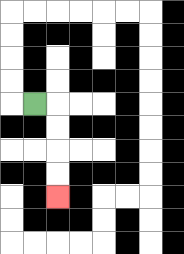{'start': '[1, 4]', 'end': '[2, 8]', 'path_directions': 'R,D,D,D,D', 'path_coordinates': '[[1, 4], [2, 4], [2, 5], [2, 6], [2, 7], [2, 8]]'}